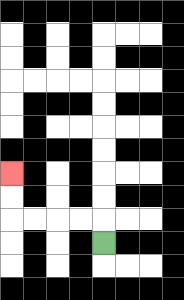{'start': '[4, 10]', 'end': '[0, 7]', 'path_directions': 'U,L,L,L,L,U,U', 'path_coordinates': '[[4, 10], [4, 9], [3, 9], [2, 9], [1, 9], [0, 9], [0, 8], [0, 7]]'}